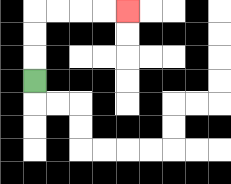{'start': '[1, 3]', 'end': '[5, 0]', 'path_directions': 'U,U,U,R,R,R,R', 'path_coordinates': '[[1, 3], [1, 2], [1, 1], [1, 0], [2, 0], [3, 0], [4, 0], [5, 0]]'}